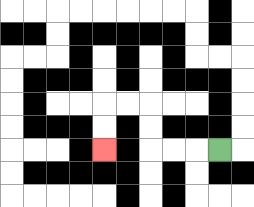{'start': '[9, 6]', 'end': '[4, 6]', 'path_directions': 'L,L,L,U,U,L,L,D,D', 'path_coordinates': '[[9, 6], [8, 6], [7, 6], [6, 6], [6, 5], [6, 4], [5, 4], [4, 4], [4, 5], [4, 6]]'}